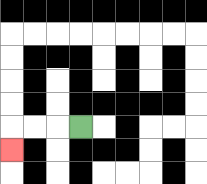{'start': '[3, 5]', 'end': '[0, 6]', 'path_directions': 'L,L,L,D', 'path_coordinates': '[[3, 5], [2, 5], [1, 5], [0, 5], [0, 6]]'}